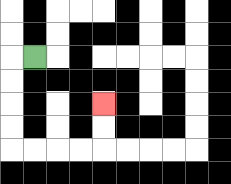{'start': '[1, 2]', 'end': '[4, 4]', 'path_directions': 'L,D,D,D,D,R,R,R,R,U,U', 'path_coordinates': '[[1, 2], [0, 2], [0, 3], [0, 4], [0, 5], [0, 6], [1, 6], [2, 6], [3, 6], [4, 6], [4, 5], [4, 4]]'}